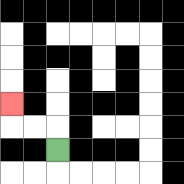{'start': '[2, 6]', 'end': '[0, 4]', 'path_directions': 'U,L,L,U', 'path_coordinates': '[[2, 6], [2, 5], [1, 5], [0, 5], [0, 4]]'}